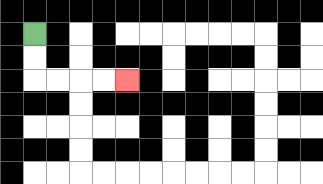{'start': '[1, 1]', 'end': '[5, 3]', 'path_directions': 'D,D,R,R,R,R', 'path_coordinates': '[[1, 1], [1, 2], [1, 3], [2, 3], [3, 3], [4, 3], [5, 3]]'}